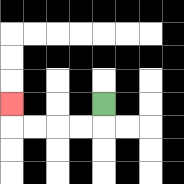{'start': '[4, 4]', 'end': '[0, 4]', 'path_directions': 'D,L,L,L,L,U', 'path_coordinates': '[[4, 4], [4, 5], [3, 5], [2, 5], [1, 5], [0, 5], [0, 4]]'}